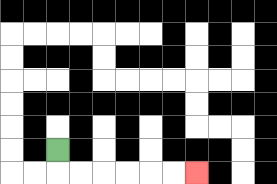{'start': '[2, 6]', 'end': '[8, 7]', 'path_directions': 'D,R,R,R,R,R,R', 'path_coordinates': '[[2, 6], [2, 7], [3, 7], [4, 7], [5, 7], [6, 7], [7, 7], [8, 7]]'}